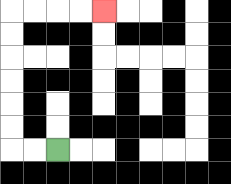{'start': '[2, 6]', 'end': '[4, 0]', 'path_directions': 'L,L,U,U,U,U,U,U,R,R,R,R', 'path_coordinates': '[[2, 6], [1, 6], [0, 6], [0, 5], [0, 4], [0, 3], [0, 2], [0, 1], [0, 0], [1, 0], [2, 0], [3, 0], [4, 0]]'}